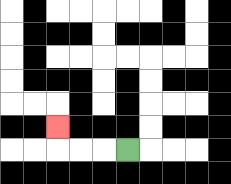{'start': '[5, 6]', 'end': '[2, 5]', 'path_directions': 'L,L,L,U', 'path_coordinates': '[[5, 6], [4, 6], [3, 6], [2, 6], [2, 5]]'}